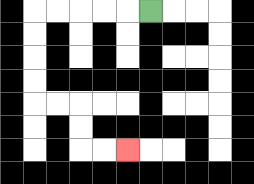{'start': '[6, 0]', 'end': '[5, 6]', 'path_directions': 'L,L,L,L,L,D,D,D,D,R,R,D,D,R,R', 'path_coordinates': '[[6, 0], [5, 0], [4, 0], [3, 0], [2, 0], [1, 0], [1, 1], [1, 2], [1, 3], [1, 4], [2, 4], [3, 4], [3, 5], [3, 6], [4, 6], [5, 6]]'}